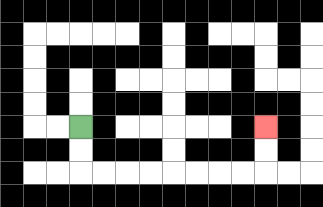{'start': '[3, 5]', 'end': '[11, 5]', 'path_directions': 'D,D,R,R,R,R,R,R,R,R,U,U', 'path_coordinates': '[[3, 5], [3, 6], [3, 7], [4, 7], [5, 7], [6, 7], [7, 7], [8, 7], [9, 7], [10, 7], [11, 7], [11, 6], [11, 5]]'}